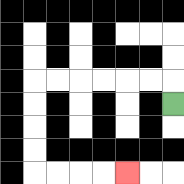{'start': '[7, 4]', 'end': '[5, 7]', 'path_directions': 'U,L,L,L,L,L,L,D,D,D,D,R,R,R,R', 'path_coordinates': '[[7, 4], [7, 3], [6, 3], [5, 3], [4, 3], [3, 3], [2, 3], [1, 3], [1, 4], [1, 5], [1, 6], [1, 7], [2, 7], [3, 7], [4, 7], [5, 7]]'}